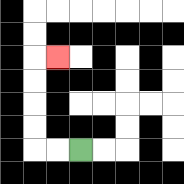{'start': '[3, 6]', 'end': '[2, 2]', 'path_directions': 'L,L,U,U,U,U,R', 'path_coordinates': '[[3, 6], [2, 6], [1, 6], [1, 5], [1, 4], [1, 3], [1, 2], [2, 2]]'}